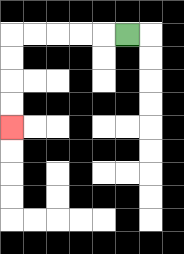{'start': '[5, 1]', 'end': '[0, 5]', 'path_directions': 'L,L,L,L,L,D,D,D,D', 'path_coordinates': '[[5, 1], [4, 1], [3, 1], [2, 1], [1, 1], [0, 1], [0, 2], [0, 3], [0, 4], [0, 5]]'}